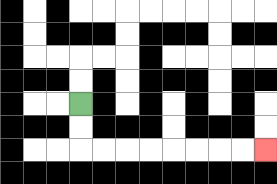{'start': '[3, 4]', 'end': '[11, 6]', 'path_directions': 'D,D,R,R,R,R,R,R,R,R', 'path_coordinates': '[[3, 4], [3, 5], [3, 6], [4, 6], [5, 6], [6, 6], [7, 6], [8, 6], [9, 6], [10, 6], [11, 6]]'}